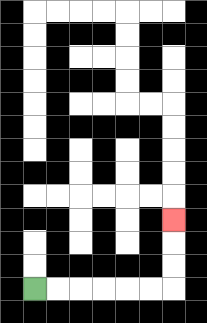{'start': '[1, 12]', 'end': '[7, 9]', 'path_directions': 'R,R,R,R,R,R,U,U,U', 'path_coordinates': '[[1, 12], [2, 12], [3, 12], [4, 12], [5, 12], [6, 12], [7, 12], [7, 11], [7, 10], [7, 9]]'}